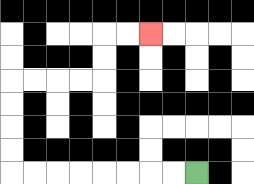{'start': '[8, 7]', 'end': '[6, 1]', 'path_directions': 'L,L,L,L,L,L,L,L,U,U,U,U,R,R,R,R,U,U,R,R', 'path_coordinates': '[[8, 7], [7, 7], [6, 7], [5, 7], [4, 7], [3, 7], [2, 7], [1, 7], [0, 7], [0, 6], [0, 5], [0, 4], [0, 3], [1, 3], [2, 3], [3, 3], [4, 3], [4, 2], [4, 1], [5, 1], [6, 1]]'}